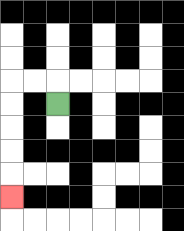{'start': '[2, 4]', 'end': '[0, 8]', 'path_directions': 'U,L,L,D,D,D,D,D', 'path_coordinates': '[[2, 4], [2, 3], [1, 3], [0, 3], [0, 4], [0, 5], [0, 6], [0, 7], [0, 8]]'}